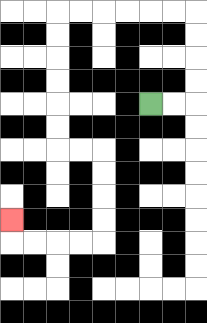{'start': '[6, 4]', 'end': '[0, 9]', 'path_directions': 'R,R,U,U,U,U,L,L,L,L,L,L,D,D,D,D,D,D,R,R,D,D,D,D,L,L,L,L,U', 'path_coordinates': '[[6, 4], [7, 4], [8, 4], [8, 3], [8, 2], [8, 1], [8, 0], [7, 0], [6, 0], [5, 0], [4, 0], [3, 0], [2, 0], [2, 1], [2, 2], [2, 3], [2, 4], [2, 5], [2, 6], [3, 6], [4, 6], [4, 7], [4, 8], [4, 9], [4, 10], [3, 10], [2, 10], [1, 10], [0, 10], [0, 9]]'}